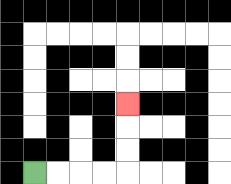{'start': '[1, 7]', 'end': '[5, 4]', 'path_directions': 'R,R,R,R,U,U,U', 'path_coordinates': '[[1, 7], [2, 7], [3, 7], [4, 7], [5, 7], [5, 6], [5, 5], [5, 4]]'}